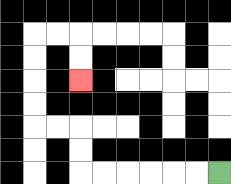{'start': '[9, 7]', 'end': '[3, 3]', 'path_directions': 'L,L,L,L,L,L,U,U,L,L,U,U,U,U,R,R,D,D', 'path_coordinates': '[[9, 7], [8, 7], [7, 7], [6, 7], [5, 7], [4, 7], [3, 7], [3, 6], [3, 5], [2, 5], [1, 5], [1, 4], [1, 3], [1, 2], [1, 1], [2, 1], [3, 1], [3, 2], [3, 3]]'}